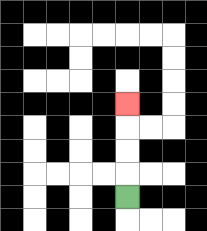{'start': '[5, 8]', 'end': '[5, 4]', 'path_directions': 'U,U,U,U', 'path_coordinates': '[[5, 8], [5, 7], [5, 6], [5, 5], [5, 4]]'}